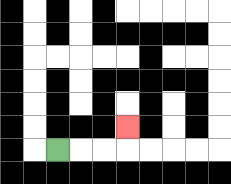{'start': '[2, 6]', 'end': '[5, 5]', 'path_directions': 'R,R,R,U', 'path_coordinates': '[[2, 6], [3, 6], [4, 6], [5, 6], [5, 5]]'}